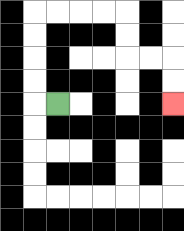{'start': '[2, 4]', 'end': '[7, 4]', 'path_directions': 'L,U,U,U,U,R,R,R,R,D,D,R,R,D,D', 'path_coordinates': '[[2, 4], [1, 4], [1, 3], [1, 2], [1, 1], [1, 0], [2, 0], [3, 0], [4, 0], [5, 0], [5, 1], [5, 2], [6, 2], [7, 2], [7, 3], [7, 4]]'}